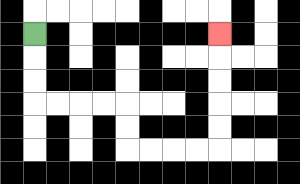{'start': '[1, 1]', 'end': '[9, 1]', 'path_directions': 'D,D,D,R,R,R,R,D,D,R,R,R,R,U,U,U,U,U', 'path_coordinates': '[[1, 1], [1, 2], [1, 3], [1, 4], [2, 4], [3, 4], [4, 4], [5, 4], [5, 5], [5, 6], [6, 6], [7, 6], [8, 6], [9, 6], [9, 5], [9, 4], [9, 3], [9, 2], [9, 1]]'}